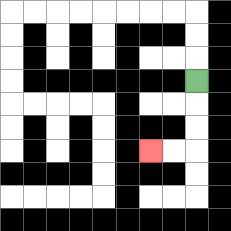{'start': '[8, 3]', 'end': '[6, 6]', 'path_directions': 'D,D,D,L,L', 'path_coordinates': '[[8, 3], [8, 4], [8, 5], [8, 6], [7, 6], [6, 6]]'}